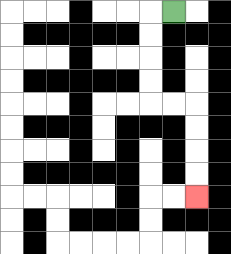{'start': '[7, 0]', 'end': '[8, 8]', 'path_directions': 'L,D,D,D,D,R,R,D,D,D,D', 'path_coordinates': '[[7, 0], [6, 0], [6, 1], [6, 2], [6, 3], [6, 4], [7, 4], [8, 4], [8, 5], [8, 6], [8, 7], [8, 8]]'}